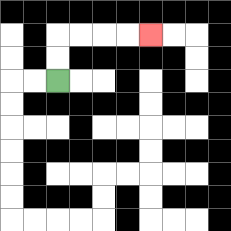{'start': '[2, 3]', 'end': '[6, 1]', 'path_directions': 'U,U,R,R,R,R', 'path_coordinates': '[[2, 3], [2, 2], [2, 1], [3, 1], [4, 1], [5, 1], [6, 1]]'}